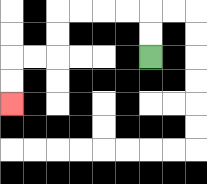{'start': '[6, 2]', 'end': '[0, 4]', 'path_directions': 'U,U,L,L,L,L,D,D,L,L,D,D', 'path_coordinates': '[[6, 2], [6, 1], [6, 0], [5, 0], [4, 0], [3, 0], [2, 0], [2, 1], [2, 2], [1, 2], [0, 2], [0, 3], [0, 4]]'}